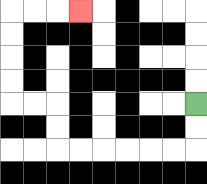{'start': '[8, 4]', 'end': '[3, 0]', 'path_directions': 'D,D,L,L,L,L,L,L,U,U,L,L,U,U,U,U,R,R,R', 'path_coordinates': '[[8, 4], [8, 5], [8, 6], [7, 6], [6, 6], [5, 6], [4, 6], [3, 6], [2, 6], [2, 5], [2, 4], [1, 4], [0, 4], [0, 3], [0, 2], [0, 1], [0, 0], [1, 0], [2, 0], [3, 0]]'}